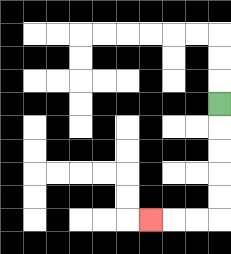{'start': '[9, 4]', 'end': '[6, 9]', 'path_directions': 'D,D,D,D,D,L,L,L', 'path_coordinates': '[[9, 4], [9, 5], [9, 6], [9, 7], [9, 8], [9, 9], [8, 9], [7, 9], [6, 9]]'}